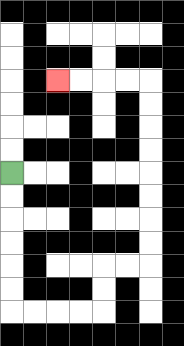{'start': '[0, 7]', 'end': '[2, 3]', 'path_directions': 'D,D,D,D,D,D,R,R,R,R,U,U,R,R,U,U,U,U,U,U,U,U,L,L,L,L', 'path_coordinates': '[[0, 7], [0, 8], [0, 9], [0, 10], [0, 11], [0, 12], [0, 13], [1, 13], [2, 13], [3, 13], [4, 13], [4, 12], [4, 11], [5, 11], [6, 11], [6, 10], [6, 9], [6, 8], [6, 7], [6, 6], [6, 5], [6, 4], [6, 3], [5, 3], [4, 3], [3, 3], [2, 3]]'}